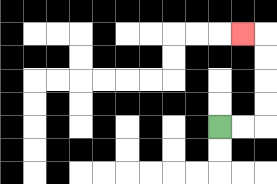{'start': '[9, 5]', 'end': '[10, 1]', 'path_directions': 'R,R,U,U,U,U,L', 'path_coordinates': '[[9, 5], [10, 5], [11, 5], [11, 4], [11, 3], [11, 2], [11, 1], [10, 1]]'}